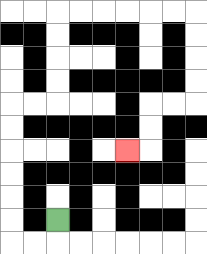{'start': '[2, 9]', 'end': '[5, 6]', 'path_directions': 'D,L,L,U,U,U,U,U,U,R,R,U,U,U,U,R,R,R,R,R,R,D,D,D,D,L,L,D,D,L', 'path_coordinates': '[[2, 9], [2, 10], [1, 10], [0, 10], [0, 9], [0, 8], [0, 7], [0, 6], [0, 5], [0, 4], [1, 4], [2, 4], [2, 3], [2, 2], [2, 1], [2, 0], [3, 0], [4, 0], [5, 0], [6, 0], [7, 0], [8, 0], [8, 1], [8, 2], [8, 3], [8, 4], [7, 4], [6, 4], [6, 5], [6, 6], [5, 6]]'}